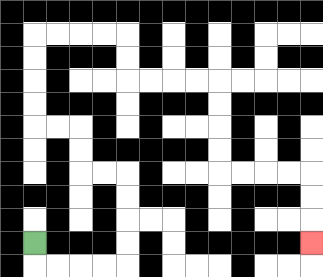{'start': '[1, 10]', 'end': '[13, 10]', 'path_directions': 'D,R,R,R,R,U,U,U,U,L,L,U,U,L,L,U,U,U,U,R,R,R,R,D,D,R,R,R,R,D,D,D,D,R,R,R,R,D,D,D', 'path_coordinates': '[[1, 10], [1, 11], [2, 11], [3, 11], [4, 11], [5, 11], [5, 10], [5, 9], [5, 8], [5, 7], [4, 7], [3, 7], [3, 6], [3, 5], [2, 5], [1, 5], [1, 4], [1, 3], [1, 2], [1, 1], [2, 1], [3, 1], [4, 1], [5, 1], [5, 2], [5, 3], [6, 3], [7, 3], [8, 3], [9, 3], [9, 4], [9, 5], [9, 6], [9, 7], [10, 7], [11, 7], [12, 7], [13, 7], [13, 8], [13, 9], [13, 10]]'}